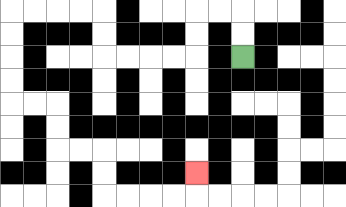{'start': '[10, 2]', 'end': '[8, 7]', 'path_directions': 'U,U,L,L,D,D,L,L,L,L,U,U,L,L,L,L,D,D,D,D,R,R,D,D,R,R,D,D,R,R,R,R,U', 'path_coordinates': '[[10, 2], [10, 1], [10, 0], [9, 0], [8, 0], [8, 1], [8, 2], [7, 2], [6, 2], [5, 2], [4, 2], [4, 1], [4, 0], [3, 0], [2, 0], [1, 0], [0, 0], [0, 1], [0, 2], [0, 3], [0, 4], [1, 4], [2, 4], [2, 5], [2, 6], [3, 6], [4, 6], [4, 7], [4, 8], [5, 8], [6, 8], [7, 8], [8, 8], [8, 7]]'}